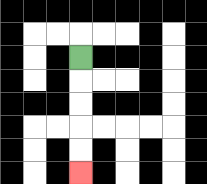{'start': '[3, 2]', 'end': '[3, 7]', 'path_directions': 'D,D,D,D,D', 'path_coordinates': '[[3, 2], [3, 3], [3, 4], [3, 5], [3, 6], [3, 7]]'}